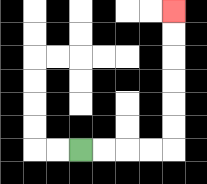{'start': '[3, 6]', 'end': '[7, 0]', 'path_directions': 'R,R,R,R,U,U,U,U,U,U', 'path_coordinates': '[[3, 6], [4, 6], [5, 6], [6, 6], [7, 6], [7, 5], [7, 4], [7, 3], [7, 2], [7, 1], [7, 0]]'}